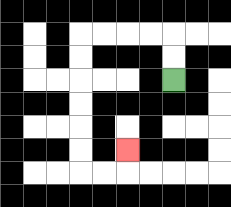{'start': '[7, 3]', 'end': '[5, 6]', 'path_directions': 'U,U,L,L,L,L,D,D,D,D,D,D,R,R,U', 'path_coordinates': '[[7, 3], [7, 2], [7, 1], [6, 1], [5, 1], [4, 1], [3, 1], [3, 2], [3, 3], [3, 4], [3, 5], [3, 6], [3, 7], [4, 7], [5, 7], [5, 6]]'}